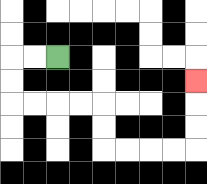{'start': '[2, 2]', 'end': '[8, 3]', 'path_directions': 'L,L,D,D,R,R,R,R,D,D,R,R,R,R,U,U,U', 'path_coordinates': '[[2, 2], [1, 2], [0, 2], [0, 3], [0, 4], [1, 4], [2, 4], [3, 4], [4, 4], [4, 5], [4, 6], [5, 6], [6, 6], [7, 6], [8, 6], [8, 5], [8, 4], [8, 3]]'}